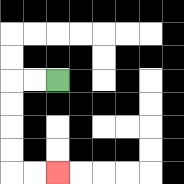{'start': '[2, 3]', 'end': '[2, 7]', 'path_directions': 'L,L,D,D,D,D,R,R', 'path_coordinates': '[[2, 3], [1, 3], [0, 3], [0, 4], [0, 5], [0, 6], [0, 7], [1, 7], [2, 7]]'}